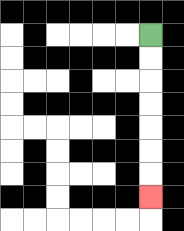{'start': '[6, 1]', 'end': '[6, 8]', 'path_directions': 'D,D,D,D,D,D,D', 'path_coordinates': '[[6, 1], [6, 2], [6, 3], [6, 4], [6, 5], [6, 6], [6, 7], [6, 8]]'}